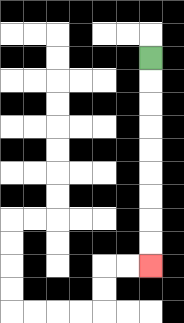{'start': '[6, 2]', 'end': '[6, 11]', 'path_directions': 'D,D,D,D,D,D,D,D,D', 'path_coordinates': '[[6, 2], [6, 3], [6, 4], [6, 5], [6, 6], [6, 7], [6, 8], [6, 9], [6, 10], [6, 11]]'}